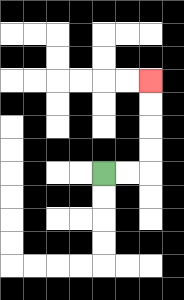{'start': '[4, 7]', 'end': '[6, 3]', 'path_directions': 'R,R,U,U,U,U', 'path_coordinates': '[[4, 7], [5, 7], [6, 7], [6, 6], [6, 5], [6, 4], [6, 3]]'}